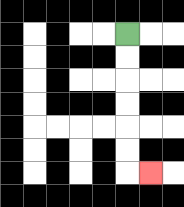{'start': '[5, 1]', 'end': '[6, 7]', 'path_directions': 'D,D,D,D,D,D,R', 'path_coordinates': '[[5, 1], [5, 2], [5, 3], [5, 4], [5, 5], [5, 6], [5, 7], [6, 7]]'}